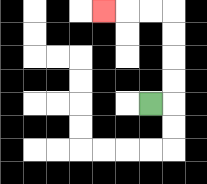{'start': '[6, 4]', 'end': '[4, 0]', 'path_directions': 'R,U,U,U,U,L,L,L', 'path_coordinates': '[[6, 4], [7, 4], [7, 3], [7, 2], [7, 1], [7, 0], [6, 0], [5, 0], [4, 0]]'}